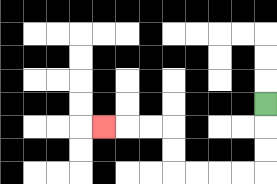{'start': '[11, 4]', 'end': '[4, 5]', 'path_directions': 'D,D,D,L,L,L,L,U,U,L,L,L', 'path_coordinates': '[[11, 4], [11, 5], [11, 6], [11, 7], [10, 7], [9, 7], [8, 7], [7, 7], [7, 6], [7, 5], [6, 5], [5, 5], [4, 5]]'}